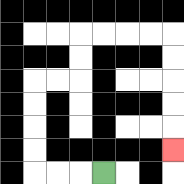{'start': '[4, 7]', 'end': '[7, 6]', 'path_directions': 'L,L,L,U,U,U,U,R,R,U,U,R,R,R,R,D,D,D,D,D', 'path_coordinates': '[[4, 7], [3, 7], [2, 7], [1, 7], [1, 6], [1, 5], [1, 4], [1, 3], [2, 3], [3, 3], [3, 2], [3, 1], [4, 1], [5, 1], [6, 1], [7, 1], [7, 2], [7, 3], [7, 4], [7, 5], [7, 6]]'}